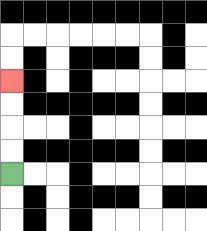{'start': '[0, 7]', 'end': '[0, 3]', 'path_directions': 'U,U,U,U', 'path_coordinates': '[[0, 7], [0, 6], [0, 5], [0, 4], [0, 3]]'}